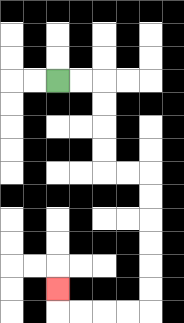{'start': '[2, 3]', 'end': '[2, 12]', 'path_directions': 'R,R,D,D,D,D,R,R,D,D,D,D,D,D,L,L,L,L,U', 'path_coordinates': '[[2, 3], [3, 3], [4, 3], [4, 4], [4, 5], [4, 6], [4, 7], [5, 7], [6, 7], [6, 8], [6, 9], [6, 10], [6, 11], [6, 12], [6, 13], [5, 13], [4, 13], [3, 13], [2, 13], [2, 12]]'}